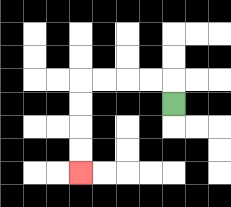{'start': '[7, 4]', 'end': '[3, 7]', 'path_directions': 'U,L,L,L,L,D,D,D,D', 'path_coordinates': '[[7, 4], [7, 3], [6, 3], [5, 3], [4, 3], [3, 3], [3, 4], [3, 5], [3, 6], [3, 7]]'}